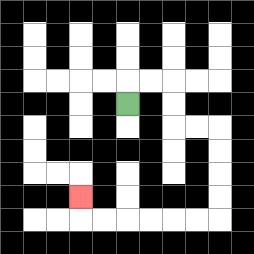{'start': '[5, 4]', 'end': '[3, 8]', 'path_directions': 'U,R,R,D,D,R,R,D,D,D,D,L,L,L,L,L,L,U', 'path_coordinates': '[[5, 4], [5, 3], [6, 3], [7, 3], [7, 4], [7, 5], [8, 5], [9, 5], [9, 6], [9, 7], [9, 8], [9, 9], [8, 9], [7, 9], [6, 9], [5, 9], [4, 9], [3, 9], [3, 8]]'}